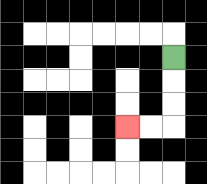{'start': '[7, 2]', 'end': '[5, 5]', 'path_directions': 'D,D,D,L,L', 'path_coordinates': '[[7, 2], [7, 3], [7, 4], [7, 5], [6, 5], [5, 5]]'}